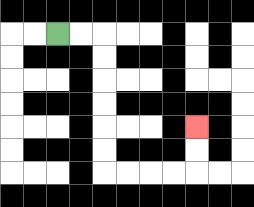{'start': '[2, 1]', 'end': '[8, 5]', 'path_directions': 'R,R,D,D,D,D,D,D,R,R,R,R,U,U', 'path_coordinates': '[[2, 1], [3, 1], [4, 1], [4, 2], [4, 3], [4, 4], [4, 5], [4, 6], [4, 7], [5, 7], [6, 7], [7, 7], [8, 7], [8, 6], [8, 5]]'}